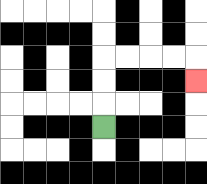{'start': '[4, 5]', 'end': '[8, 3]', 'path_directions': 'U,U,U,R,R,R,R,D', 'path_coordinates': '[[4, 5], [4, 4], [4, 3], [4, 2], [5, 2], [6, 2], [7, 2], [8, 2], [8, 3]]'}